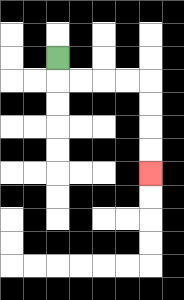{'start': '[2, 2]', 'end': '[6, 7]', 'path_directions': 'D,R,R,R,R,D,D,D,D', 'path_coordinates': '[[2, 2], [2, 3], [3, 3], [4, 3], [5, 3], [6, 3], [6, 4], [6, 5], [6, 6], [6, 7]]'}